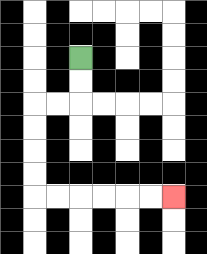{'start': '[3, 2]', 'end': '[7, 8]', 'path_directions': 'D,D,L,L,D,D,D,D,R,R,R,R,R,R', 'path_coordinates': '[[3, 2], [3, 3], [3, 4], [2, 4], [1, 4], [1, 5], [1, 6], [1, 7], [1, 8], [2, 8], [3, 8], [4, 8], [5, 8], [6, 8], [7, 8]]'}